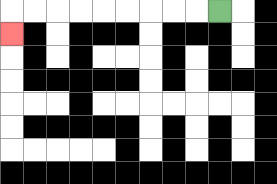{'start': '[9, 0]', 'end': '[0, 1]', 'path_directions': 'L,L,L,L,L,L,L,L,L,D', 'path_coordinates': '[[9, 0], [8, 0], [7, 0], [6, 0], [5, 0], [4, 0], [3, 0], [2, 0], [1, 0], [0, 0], [0, 1]]'}